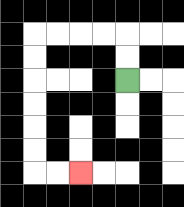{'start': '[5, 3]', 'end': '[3, 7]', 'path_directions': 'U,U,L,L,L,L,D,D,D,D,D,D,R,R', 'path_coordinates': '[[5, 3], [5, 2], [5, 1], [4, 1], [3, 1], [2, 1], [1, 1], [1, 2], [1, 3], [1, 4], [1, 5], [1, 6], [1, 7], [2, 7], [3, 7]]'}